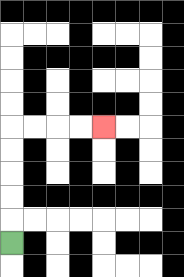{'start': '[0, 10]', 'end': '[4, 5]', 'path_directions': 'U,U,U,U,U,R,R,R,R', 'path_coordinates': '[[0, 10], [0, 9], [0, 8], [0, 7], [0, 6], [0, 5], [1, 5], [2, 5], [3, 5], [4, 5]]'}